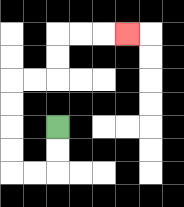{'start': '[2, 5]', 'end': '[5, 1]', 'path_directions': 'D,D,L,L,U,U,U,U,R,R,U,U,R,R,R', 'path_coordinates': '[[2, 5], [2, 6], [2, 7], [1, 7], [0, 7], [0, 6], [0, 5], [0, 4], [0, 3], [1, 3], [2, 3], [2, 2], [2, 1], [3, 1], [4, 1], [5, 1]]'}